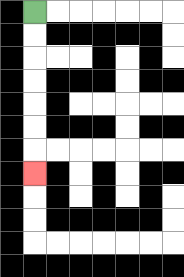{'start': '[1, 0]', 'end': '[1, 7]', 'path_directions': 'D,D,D,D,D,D,D', 'path_coordinates': '[[1, 0], [1, 1], [1, 2], [1, 3], [1, 4], [1, 5], [1, 6], [1, 7]]'}